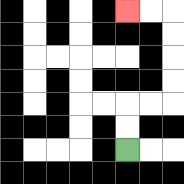{'start': '[5, 6]', 'end': '[5, 0]', 'path_directions': 'U,U,R,R,U,U,U,U,L,L', 'path_coordinates': '[[5, 6], [5, 5], [5, 4], [6, 4], [7, 4], [7, 3], [7, 2], [7, 1], [7, 0], [6, 0], [5, 0]]'}